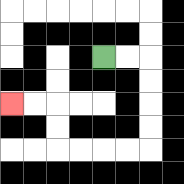{'start': '[4, 2]', 'end': '[0, 4]', 'path_directions': 'R,R,D,D,D,D,L,L,L,L,U,U,L,L', 'path_coordinates': '[[4, 2], [5, 2], [6, 2], [6, 3], [6, 4], [6, 5], [6, 6], [5, 6], [4, 6], [3, 6], [2, 6], [2, 5], [2, 4], [1, 4], [0, 4]]'}